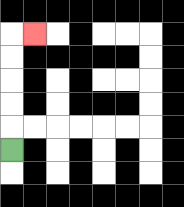{'start': '[0, 6]', 'end': '[1, 1]', 'path_directions': 'U,U,U,U,U,R', 'path_coordinates': '[[0, 6], [0, 5], [0, 4], [0, 3], [0, 2], [0, 1], [1, 1]]'}